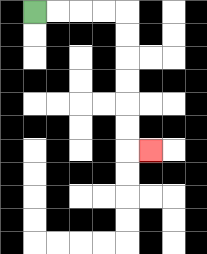{'start': '[1, 0]', 'end': '[6, 6]', 'path_directions': 'R,R,R,R,D,D,D,D,D,D,R', 'path_coordinates': '[[1, 0], [2, 0], [3, 0], [4, 0], [5, 0], [5, 1], [5, 2], [5, 3], [5, 4], [5, 5], [5, 6], [6, 6]]'}